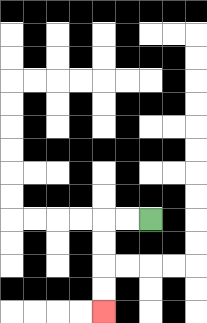{'start': '[6, 9]', 'end': '[4, 13]', 'path_directions': 'L,L,D,D,D,D', 'path_coordinates': '[[6, 9], [5, 9], [4, 9], [4, 10], [4, 11], [4, 12], [4, 13]]'}